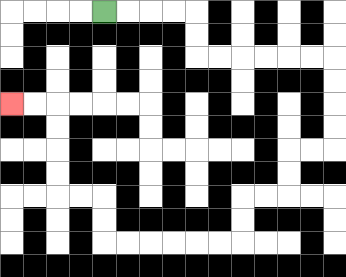{'start': '[4, 0]', 'end': '[0, 4]', 'path_directions': 'R,R,R,R,D,D,R,R,R,R,R,R,D,D,D,D,L,L,D,D,L,L,D,D,L,L,L,L,L,L,U,U,L,L,U,U,U,U,L,L', 'path_coordinates': '[[4, 0], [5, 0], [6, 0], [7, 0], [8, 0], [8, 1], [8, 2], [9, 2], [10, 2], [11, 2], [12, 2], [13, 2], [14, 2], [14, 3], [14, 4], [14, 5], [14, 6], [13, 6], [12, 6], [12, 7], [12, 8], [11, 8], [10, 8], [10, 9], [10, 10], [9, 10], [8, 10], [7, 10], [6, 10], [5, 10], [4, 10], [4, 9], [4, 8], [3, 8], [2, 8], [2, 7], [2, 6], [2, 5], [2, 4], [1, 4], [0, 4]]'}